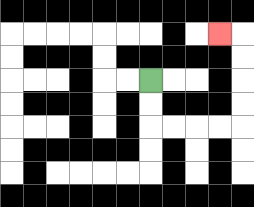{'start': '[6, 3]', 'end': '[9, 1]', 'path_directions': 'D,D,R,R,R,R,U,U,U,U,L', 'path_coordinates': '[[6, 3], [6, 4], [6, 5], [7, 5], [8, 5], [9, 5], [10, 5], [10, 4], [10, 3], [10, 2], [10, 1], [9, 1]]'}